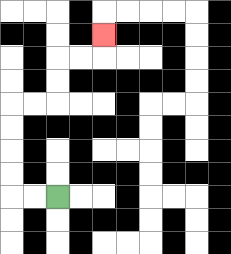{'start': '[2, 8]', 'end': '[4, 1]', 'path_directions': 'L,L,U,U,U,U,R,R,U,U,R,R,U', 'path_coordinates': '[[2, 8], [1, 8], [0, 8], [0, 7], [0, 6], [0, 5], [0, 4], [1, 4], [2, 4], [2, 3], [2, 2], [3, 2], [4, 2], [4, 1]]'}